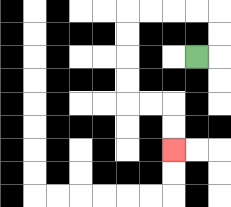{'start': '[8, 2]', 'end': '[7, 6]', 'path_directions': 'R,U,U,L,L,L,L,D,D,D,D,R,R,D,D', 'path_coordinates': '[[8, 2], [9, 2], [9, 1], [9, 0], [8, 0], [7, 0], [6, 0], [5, 0], [5, 1], [5, 2], [5, 3], [5, 4], [6, 4], [7, 4], [7, 5], [7, 6]]'}